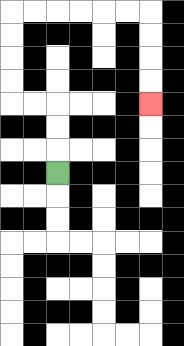{'start': '[2, 7]', 'end': '[6, 4]', 'path_directions': 'U,U,U,L,L,U,U,U,U,R,R,R,R,R,R,D,D,D,D', 'path_coordinates': '[[2, 7], [2, 6], [2, 5], [2, 4], [1, 4], [0, 4], [0, 3], [0, 2], [0, 1], [0, 0], [1, 0], [2, 0], [3, 0], [4, 0], [5, 0], [6, 0], [6, 1], [6, 2], [6, 3], [6, 4]]'}